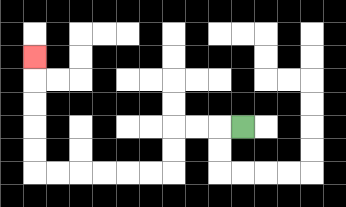{'start': '[10, 5]', 'end': '[1, 2]', 'path_directions': 'L,L,L,D,D,L,L,L,L,L,L,U,U,U,U,U', 'path_coordinates': '[[10, 5], [9, 5], [8, 5], [7, 5], [7, 6], [7, 7], [6, 7], [5, 7], [4, 7], [3, 7], [2, 7], [1, 7], [1, 6], [1, 5], [1, 4], [1, 3], [1, 2]]'}